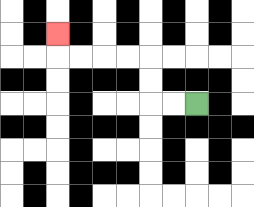{'start': '[8, 4]', 'end': '[2, 1]', 'path_directions': 'L,L,U,U,L,L,L,L,U', 'path_coordinates': '[[8, 4], [7, 4], [6, 4], [6, 3], [6, 2], [5, 2], [4, 2], [3, 2], [2, 2], [2, 1]]'}